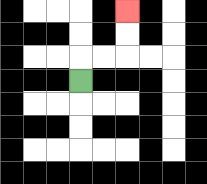{'start': '[3, 3]', 'end': '[5, 0]', 'path_directions': 'U,R,R,U,U', 'path_coordinates': '[[3, 3], [3, 2], [4, 2], [5, 2], [5, 1], [5, 0]]'}